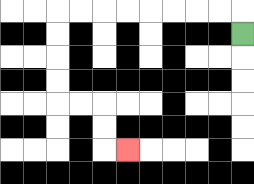{'start': '[10, 1]', 'end': '[5, 6]', 'path_directions': 'U,L,L,L,L,L,L,L,L,D,D,D,D,R,R,D,D,R', 'path_coordinates': '[[10, 1], [10, 0], [9, 0], [8, 0], [7, 0], [6, 0], [5, 0], [4, 0], [3, 0], [2, 0], [2, 1], [2, 2], [2, 3], [2, 4], [3, 4], [4, 4], [4, 5], [4, 6], [5, 6]]'}